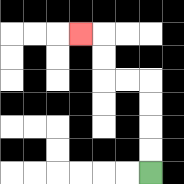{'start': '[6, 7]', 'end': '[3, 1]', 'path_directions': 'U,U,U,U,L,L,U,U,L', 'path_coordinates': '[[6, 7], [6, 6], [6, 5], [6, 4], [6, 3], [5, 3], [4, 3], [4, 2], [4, 1], [3, 1]]'}